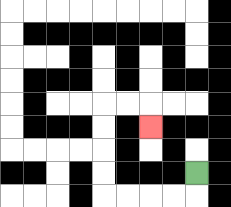{'start': '[8, 7]', 'end': '[6, 5]', 'path_directions': 'D,L,L,L,L,U,U,U,U,R,R,D', 'path_coordinates': '[[8, 7], [8, 8], [7, 8], [6, 8], [5, 8], [4, 8], [4, 7], [4, 6], [4, 5], [4, 4], [5, 4], [6, 4], [6, 5]]'}